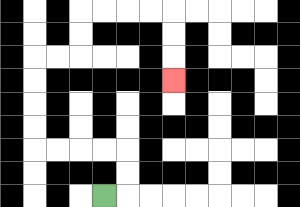{'start': '[4, 8]', 'end': '[7, 3]', 'path_directions': 'R,U,U,L,L,L,L,U,U,U,U,R,R,U,U,R,R,R,R,D,D,D', 'path_coordinates': '[[4, 8], [5, 8], [5, 7], [5, 6], [4, 6], [3, 6], [2, 6], [1, 6], [1, 5], [1, 4], [1, 3], [1, 2], [2, 2], [3, 2], [3, 1], [3, 0], [4, 0], [5, 0], [6, 0], [7, 0], [7, 1], [7, 2], [7, 3]]'}